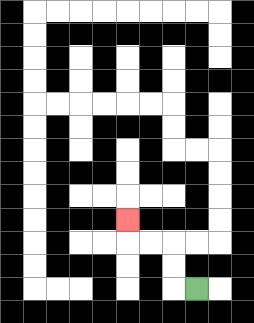{'start': '[8, 12]', 'end': '[5, 9]', 'path_directions': 'L,U,U,L,L,U', 'path_coordinates': '[[8, 12], [7, 12], [7, 11], [7, 10], [6, 10], [5, 10], [5, 9]]'}